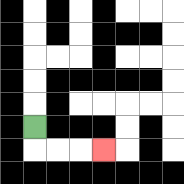{'start': '[1, 5]', 'end': '[4, 6]', 'path_directions': 'D,R,R,R', 'path_coordinates': '[[1, 5], [1, 6], [2, 6], [3, 6], [4, 6]]'}